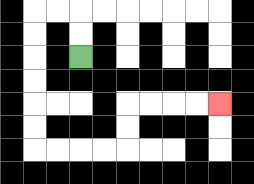{'start': '[3, 2]', 'end': '[9, 4]', 'path_directions': 'U,U,L,L,D,D,D,D,D,D,R,R,R,R,U,U,R,R,R,R', 'path_coordinates': '[[3, 2], [3, 1], [3, 0], [2, 0], [1, 0], [1, 1], [1, 2], [1, 3], [1, 4], [1, 5], [1, 6], [2, 6], [3, 6], [4, 6], [5, 6], [5, 5], [5, 4], [6, 4], [7, 4], [8, 4], [9, 4]]'}